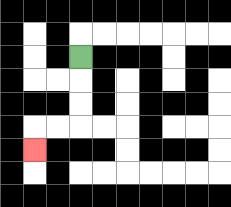{'start': '[3, 2]', 'end': '[1, 6]', 'path_directions': 'D,D,D,L,L,D', 'path_coordinates': '[[3, 2], [3, 3], [3, 4], [3, 5], [2, 5], [1, 5], [1, 6]]'}